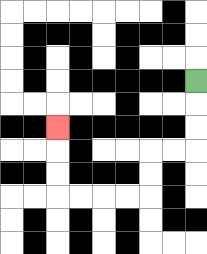{'start': '[8, 3]', 'end': '[2, 5]', 'path_directions': 'D,D,D,L,L,D,D,L,L,L,L,U,U,U', 'path_coordinates': '[[8, 3], [8, 4], [8, 5], [8, 6], [7, 6], [6, 6], [6, 7], [6, 8], [5, 8], [4, 8], [3, 8], [2, 8], [2, 7], [2, 6], [2, 5]]'}